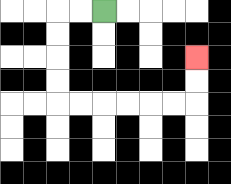{'start': '[4, 0]', 'end': '[8, 2]', 'path_directions': 'L,L,D,D,D,D,R,R,R,R,R,R,U,U', 'path_coordinates': '[[4, 0], [3, 0], [2, 0], [2, 1], [2, 2], [2, 3], [2, 4], [3, 4], [4, 4], [5, 4], [6, 4], [7, 4], [8, 4], [8, 3], [8, 2]]'}